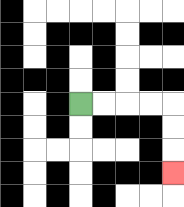{'start': '[3, 4]', 'end': '[7, 7]', 'path_directions': 'R,R,R,R,D,D,D', 'path_coordinates': '[[3, 4], [4, 4], [5, 4], [6, 4], [7, 4], [7, 5], [7, 6], [7, 7]]'}